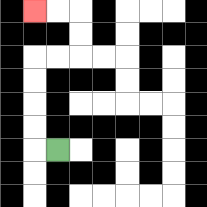{'start': '[2, 6]', 'end': '[1, 0]', 'path_directions': 'L,U,U,U,U,R,R,U,U,L,L', 'path_coordinates': '[[2, 6], [1, 6], [1, 5], [1, 4], [1, 3], [1, 2], [2, 2], [3, 2], [3, 1], [3, 0], [2, 0], [1, 0]]'}